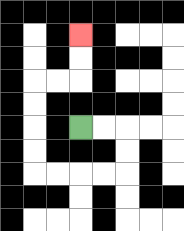{'start': '[3, 5]', 'end': '[3, 1]', 'path_directions': 'R,R,D,D,L,L,L,L,U,U,U,U,R,R,U,U', 'path_coordinates': '[[3, 5], [4, 5], [5, 5], [5, 6], [5, 7], [4, 7], [3, 7], [2, 7], [1, 7], [1, 6], [1, 5], [1, 4], [1, 3], [2, 3], [3, 3], [3, 2], [3, 1]]'}